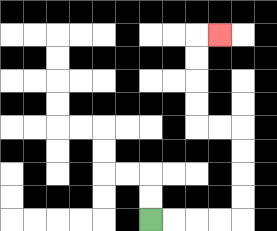{'start': '[6, 9]', 'end': '[9, 1]', 'path_directions': 'R,R,R,R,U,U,U,U,L,L,U,U,U,U,R', 'path_coordinates': '[[6, 9], [7, 9], [8, 9], [9, 9], [10, 9], [10, 8], [10, 7], [10, 6], [10, 5], [9, 5], [8, 5], [8, 4], [8, 3], [8, 2], [8, 1], [9, 1]]'}